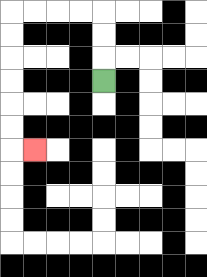{'start': '[4, 3]', 'end': '[1, 6]', 'path_directions': 'U,U,U,L,L,L,L,D,D,D,D,D,D,R', 'path_coordinates': '[[4, 3], [4, 2], [4, 1], [4, 0], [3, 0], [2, 0], [1, 0], [0, 0], [0, 1], [0, 2], [0, 3], [0, 4], [0, 5], [0, 6], [1, 6]]'}